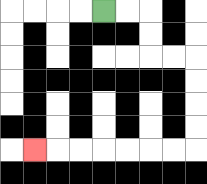{'start': '[4, 0]', 'end': '[1, 6]', 'path_directions': 'R,R,D,D,R,R,D,D,D,D,L,L,L,L,L,L,L', 'path_coordinates': '[[4, 0], [5, 0], [6, 0], [6, 1], [6, 2], [7, 2], [8, 2], [8, 3], [8, 4], [8, 5], [8, 6], [7, 6], [6, 6], [5, 6], [4, 6], [3, 6], [2, 6], [1, 6]]'}